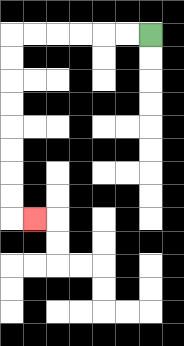{'start': '[6, 1]', 'end': '[1, 9]', 'path_directions': 'L,L,L,L,L,L,D,D,D,D,D,D,D,D,R', 'path_coordinates': '[[6, 1], [5, 1], [4, 1], [3, 1], [2, 1], [1, 1], [0, 1], [0, 2], [0, 3], [0, 4], [0, 5], [0, 6], [0, 7], [0, 8], [0, 9], [1, 9]]'}